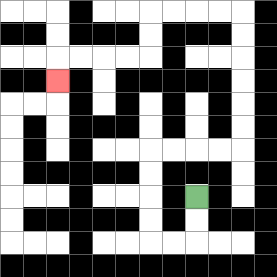{'start': '[8, 8]', 'end': '[2, 3]', 'path_directions': 'D,D,L,L,U,U,U,U,R,R,R,R,U,U,U,U,U,U,L,L,L,L,D,D,L,L,L,L,D', 'path_coordinates': '[[8, 8], [8, 9], [8, 10], [7, 10], [6, 10], [6, 9], [6, 8], [6, 7], [6, 6], [7, 6], [8, 6], [9, 6], [10, 6], [10, 5], [10, 4], [10, 3], [10, 2], [10, 1], [10, 0], [9, 0], [8, 0], [7, 0], [6, 0], [6, 1], [6, 2], [5, 2], [4, 2], [3, 2], [2, 2], [2, 3]]'}